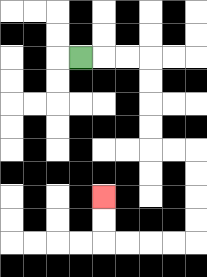{'start': '[3, 2]', 'end': '[4, 8]', 'path_directions': 'R,R,R,D,D,D,D,R,R,D,D,D,D,L,L,L,L,U,U', 'path_coordinates': '[[3, 2], [4, 2], [5, 2], [6, 2], [6, 3], [6, 4], [6, 5], [6, 6], [7, 6], [8, 6], [8, 7], [8, 8], [8, 9], [8, 10], [7, 10], [6, 10], [5, 10], [4, 10], [4, 9], [4, 8]]'}